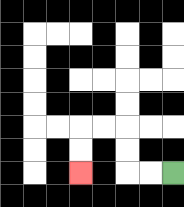{'start': '[7, 7]', 'end': '[3, 7]', 'path_directions': 'L,L,U,U,L,L,D,D', 'path_coordinates': '[[7, 7], [6, 7], [5, 7], [5, 6], [5, 5], [4, 5], [3, 5], [3, 6], [3, 7]]'}